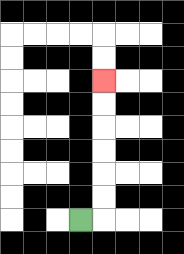{'start': '[3, 9]', 'end': '[4, 3]', 'path_directions': 'R,U,U,U,U,U,U', 'path_coordinates': '[[3, 9], [4, 9], [4, 8], [4, 7], [4, 6], [4, 5], [4, 4], [4, 3]]'}